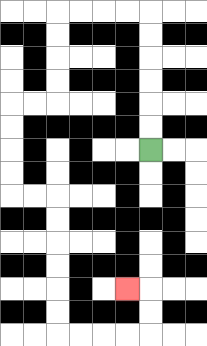{'start': '[6, 6]', 'end': '[5, 12]', 'path_directions': 'U,U,U,U,U,U,L,L,L,L,D,D,D,D,L,L,D,D,D,D,R,R,D,D,D,D,D,D,R,R,R,R,U,U,L', 'path_coordinates': '[[6, 6], [6, 5], [6, 4], [6, 3], [6, 2], [6, 1], [6, 0], [5, 0], [4, 0], [3, 0], [2, 0], [2, 1], [2, 2], [2, 3], [2, 4], [1, 4], [0, 4], [0, 5], [0, 6], [0, 7], [0, 8], [1, 8], [2, 8], [2, 9], [2, 10], [2, 11], [2, 12], [2, 13], [2, 14], [3, 14], [4, 14], [5, 14], [6, 14], [6, 13], [6, 12], [5, 12]]'}